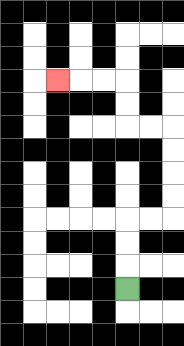{'start': '[5, 12]', 'end': '[2, 3]', 'path_directions': 'U,U,U,R,R,U,U,U,U,L,L,U,U,L,L,L', 'path_coordinates': '[[5, 12], [5, 11], [5, 10], [5, 9], [6, 9], [7, 9], [7, 8], [7, 7], [7, 6], [7, 5], [6, 5], [5, 5], [5, 4], [5, 3], [4, 3], [3, 3], [2, 3]]'}